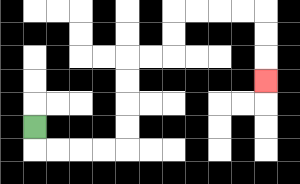{'start': '[1, 5]', 'end': '[11, 3]', 'path_directions': 'D,R,R,R,R,U,U,U,U,R,R,U,U,R,R,R,R,D,D,D', 'path_coordinates': '[[1, 5], [1, 6], [2, 6], [3, 6], [4, 6], [5, 6], [5, 5], [5, 4], [5, 3], [5, 2], [6, 2], [7, 2], [7, 1], [7, 0], [8, 0], [9, 0], [10, 0], [11, 0], [11, 1], [11, 2], [11, 3]]'}